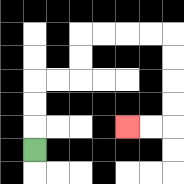{'start': '[1, 6]', 'end': '[5, 5]', 'path_directions': 'U,U,U,R,R,U,U,R,R,R,R,D,D,D,D,L,L', 'path_coordinates': '[[1, 6], [1, 5], [1, 4], [1, 3], [2, 3], [3, 3], [3, 2], [3, 1], [4, 1], [5, 1], [6, 1], [7, 1], [7, 2], [7, 3], [7, 4], [7, 5], [6, 5], [5, 5]]'}